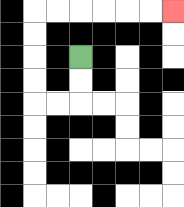{'start': '[3, 2]', 'end': '[7, 0]', 'path_directions': 'D,D,L,L,U,U,U,U,R,R,R,R,R,R', 'path_coordinates': '[[3, 2], [3, 3], [3, 4], [2, 4], [1, 4], [1, 3], [1, 2], [1, 1], [1, 0], [2, 0], [3, 0], [4, 0], [5, 0], [6, 0], [7, 0]]'}